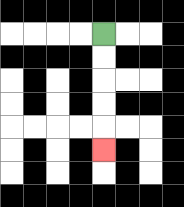{'start': '[4, 1]', 'end': '[4, 6]', 'path_directions': 'D,D,D,D,D', 'path_coordinates': '[[4, 1], [4, 2], [4, 3], [4, 4], [4, 5], [4, 6]]'}